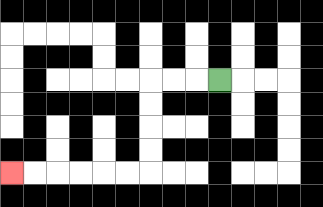{'start': '[9, 3]', 'end': '[0, 7]', 'path_directions': 'L,L,L,D,D,D,D,L,L,L,L,L,L', 'path_coordinates': '[[9, 3], [8, 3], [7, 3], [6, 3], [6, 4], [6, 5], [6, 6], [6, 7], [5, 7], [4, 7], [3, 7], [2, 7], [1, 7], [0, 7]]'}